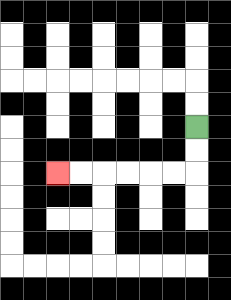{'start': '[8, 5]', 'end': '[2, 7]', 'path_directions': 'D,D,L,L,L,L,L,L', 'path_coordinates': '[[8, 5], [8, 6], [8, 7], [7, 7], [6, 7], [5, 7], [4, 7], [3, 7], [2, 7]]'}